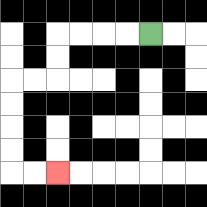{'start': '[6, 1]', 'end': '[2, 7]', 'path_directions': 'L,L,L,L,D,D,L,L,D,D,D,D,R,R', 'path_coordinates': '[[6, 1], [5, 1], [4, 1], [3, 1], [2, 1], [2, 2], [2, 3], [1, 3], [0, 3], [0, 4], [0, 5], [0, 6], [0, 7], [1, 7], [2, 7]]'}